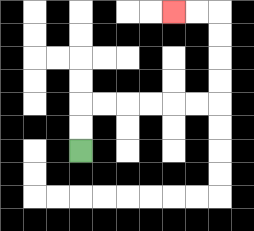{'start': '[3, 6]', 'end': '[7, 0]', 'path_directions': 'U,U,R,R,R,R,R,R,U,U,U,U,L,L', 'path_coordinates': '[[3, 6], [3, 5], [3, 4], [4, 4], [5, 4], [6, 4], [7, 4], [8, 4], [9, 4], [9, 3], [9, 2], [9, 1], [9, 0], [8, 0], [7, 0]]'}